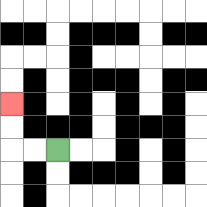{'start': '[2, 6]', 'end': '[0, 4]', 'path_directions': 'L,L,U,U', 'path_coordinates': '[[2, 6], [1, 6], [0, 6], [0, 5], [0, 4]]'}